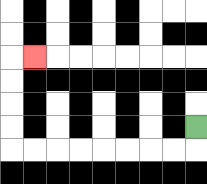{'start': '[8, 5]', 'end': '[1, 2]', 'path_directions': 'D,L,L,L,L,L,L,L,L,U,U,U,U,R', 'path_coordinates': '[[8, 5], [8, 6], [7, 6], [6, 6], [5, 6], [4, 6], [3, 6], [2, 6], [1, 6], [0, 6], [0, 5], [0, 4], [0, 3], [0, 2], [1, 2]]'}